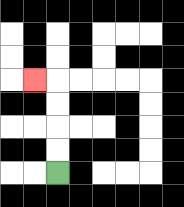{'start': '[2, 7]', 'end': '[1, 3]', 'path_directions': 'U,U,U,U,L', 'path_coordinates': '[[2, 7], [2, 6], [2, 5], [2, 4], [2, 3], [1, 3]]'}